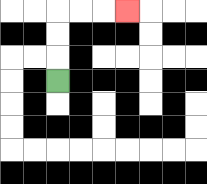{'start': '[2, 3]', 'end': '[5, 0]', 'path_directions': 'U,U,U,R,R,R', 'path_coordinates': '[[2, 3], [2, 2], [2, 1], [2, 0], [3, 0], [4, 0], [5, 0]]'}